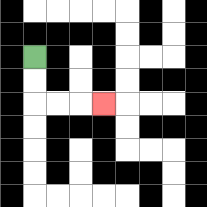{'start': '[1, 2]', 'end': '[4, 4]', 'path_directions': 'D,D,R,R,R', 'path_coordinates': '[[1, 2], [1, 3], [1, 4], [2, 4], [3, 4], [4, 4]]'}